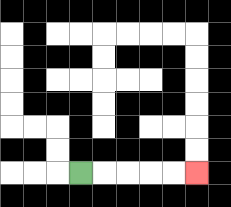{'start': '[3, 7]', 'end': '[8, 7]', 'path_directions': 'R,R,R,R,R', 'path_coordinates': '[[3, 7], [4, 7], [5, 7], [6, 7], [7, 7], [8, 7]]'}